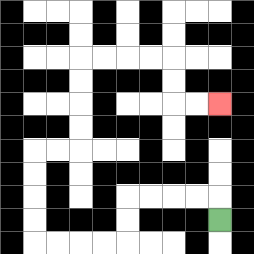{'start': '[9, 9]', 'end': '[9, 4]', 'path_directions': 'U,L,L,L,L,D,D,L,L,L,L,U,U,U,U,R,R,U,U,U,U,R,R,R,R,D,D,R,R', 'path_coordinates': '[[9, 9], [9, 8], [8, 8], [7, 8], [6, 8], [5, 8], [5, 9], [5, 10], [4, 10], [3, 10], [2, 10], [1, 10], [1, 9], [1, 8], [1, 7], [1, 6], [2, 6], [3, 6], [3, 5], [3, 4], [3, 3], [3, 2], [4, 2], [5, 2], [6, 2], [7, 2], [7, 3], [7, 4], [8, 4], [9, 4]]'}